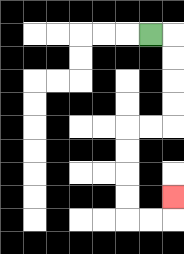{'start': '[6, 1]', 'end': '[7, 8]', 'path_directions': 'R,D,D,D,D,L,L,D,D,D,D,R,R,U', 'path_coordinates': '[[6, 1], [7, 1], [7, 2], [7, 3], [7, 4], [7, 5], [6, 5], [5, 5], [5, 6], [5, 7], [5, 8], [5, 9], [6, 9], [7, 9], [7, 8]]'}